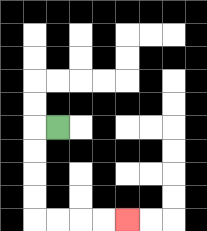{'start': '[2, 5]', 'end': '[5, 9]', 'path_directions': 'L,D,D,D,D,R,R,R,R', 'path_coordinates': '[[2, 5], [1, 5], [1, 6], [1, 7], [1, 8], [1, 9], [2, 9], [3, 9], [4, 9], [5, 9]]'}